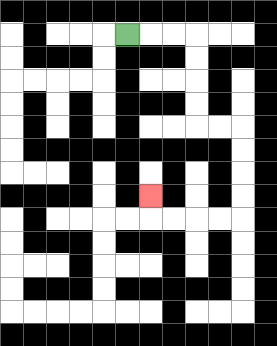{'start': '[5, 1]', 'end': '[6, 8]', 'path_directions': 'R,R,R,D,D,D,D,R,R,D,D,D,D,L,L,L,L,U', 'path_coordinates': '[[5, 1], [6, 1], [7, 1], [8, 1], [8, 2], [8, 3], [8, 4], [8, 5], [9, 5], [10, 5], [10, 6], [10, 7], [10, 8], [10, 9], [9, 9], [8, 9], [7, 9], [6, 9], [6, 8]]'}